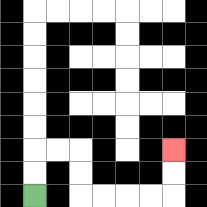{'start': '[1, 8]', 'end': '[7, 6]', 'path_directions': 'U,U,R,R,D,D,R,R,R,R,U,U', 'path_coordinates': '[[1, 8], [1, 7], [1, 6], [2, 6], [3, 6], [3, 7], [3, 8], [4, 8], [5, 8], [6, 8], [7, 8], [7, 7], [7, 6]]'}